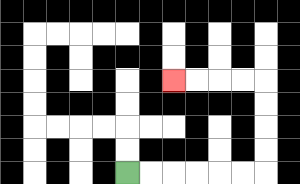{'start': '[5, 7]', 'end': '[7, 3]', 'path_directions': 'R,R,R,R,R,R,U,U,U,U,L,L,L,L', 'path_coordinates': '[[5, 7], [6, 7], [7, 7], [8, 7], [9, 7], [10, 7], [11, 7], [11, 6], [11, 5], [11, 4], [11, 3], [10, 3], [9, 3], [8, 3], [7, 3]]'}